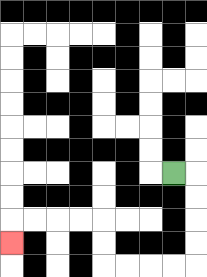{'start': '[7, 7]', 'end': '[0, 10]', 'path_directions': 'R,D,D,D,D,L,L,L,L,U,U,L,L,L,L,D', 'path_coordinates': '[[7, 7], [8, 7], [8, 8], [8, 9], [8, 10], [8, 11], [7, 11], [6, 11], [5, 11], [4, 11], [4, 10], [4, 9], [3, 9], [2, 9], [1, 9], [0, 9], [0, 10]]'}